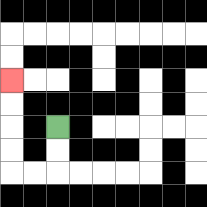{'start': '[2, 5]', 'end': '[0, 3]', 'path_directions': 'D,D,L,L,U,U,U,U', 'path_coordinates': '[[2, 5], [2, 6], [2, 7], [1, 7], [0, 7], [0, 6], [0, 5], [0, 4], [0, 3]]'}